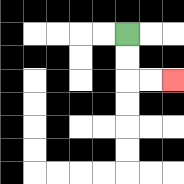{'start': '[5, 1]', 'end': '[7, 3]', 'path_directions': 'D,D,R,R', 'path_coordinates': '[[5, 1], [5, 2], [5, 3], [6, 3], [7, 3]]'}